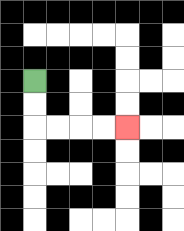{'start': '[1, 3]', 'end': '[5, 5]', 'path_directions': 'D,D,R,R,R,R', 'path_coordinates': '[[1, 3], [1, 4], [1, 5], [2, 5], [3, 5], [4, 5], [5, 5]]'}